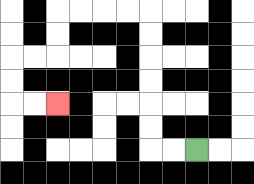{'start': '[8, 6]', 'end': '[2, 4]', 'path_directions': 'L,L,U,U,U,U,U,U,L,L,L,L,D,D,L,L,D,D,R,R', 'path_coordinates': '[[8, 6], [7, 6], [6, 6], [6, 5], [6, 4], [6, 3], [6, 2], [6, 1], [6, 0], [5, 0], [4, 0], [3, 0], [2, 0], [2, 1], [2, 2], [1, 2], [0, 2], [0, 3], [0, 4], [1, 4], [2, 4]]'}